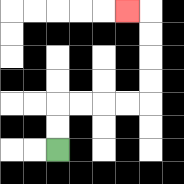{'start': '[2, 6]', 'end': '[5, 0]', 'path_directions': 'U,U,R,R,R,R,U,U,U,U,L', 'path_coordinates': '[[2, 6], [2, 5], [2, 4], [3, 4], [4, 4], [5, 4], [6, 4], [6, 3], [6, 2], [6, 1], [6, 0], [5, 0]]'}